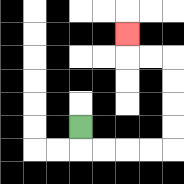{'start': '[3, 5]', 'end': '[5, 1]', 'path_directions': 'D,R,R,R,R,U,U,U,U,L,L,U', 'path_coordinates': '[[3, 5], [3, 6], [4, 6], [5, 6], [6, 6], [7, 6], [7, 5], [7, 4], [7, 3], [7, 2], [6, 2], [5, 2], [5, 1]]'}